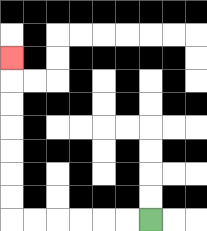{'start': '[6, 9]', 'end': '[0, 2]', 'path_directions': 'L,L,L,L,L,L,U,U,U,U,U,U,U', 'path_coordinates': '[[6, 9], [5, 9], [4, 9], [3, 9], [2, 9], [1, 9], [0, 9], [0, 8], [0, 7], [0, 6], [0, 5], [0, 4], [0, 3], [0, 2]]'}